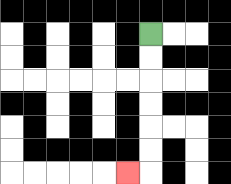{'start': '[6, 1]', 'end': '[5, 7]', 'path_directions': 'D,D,D,D,D,D,L', 'path_coordinates': '[[6, 1], [6, 2], [6, 3], [6, 4], [6, 5], [6, 6], [6, 7], [5, 7]]'}